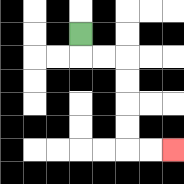{'start': '[3, 1]', 'end': '[7, 6]', 'path_directions': 'D,R,R,D,D,D,D,R,R', 'path_coordinates': '[[3, 1], [3, 2], [4, 2], [5, 2], [5, 3], [5, 4], [5, 5], [5, 6], [6, 6], [7, 6]]'}